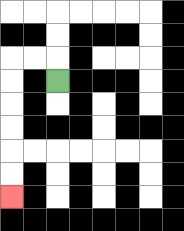{'start': '[2, 3]', 'end': '[0, 8]', 'path_directions': 'U,L,L,D,D,D,D,D,D', 'path_coordinates': '[[2, 3], [2, 2], [1, 2], [0, 2], [0, 3], [0, 4], [0, 5], [0, 6], [0, 7], [0, 8]]'}